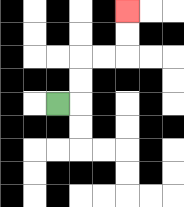{'start': '[2, 4]', 'end': '[5, 0]', 'path_directions': 'R,U,U,R,R,U,U', 'path_coordinates': '[[2, 4], [3, 4], [3, 3], [3, 2], [4, 2], [5, 2], [5, 1], [5, 0]]'}